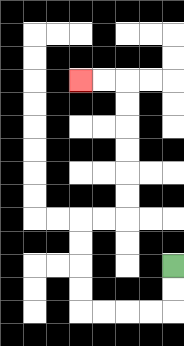{'start': '[7, 11]', 'end': '[3, 3]', 'path_directions': 'D,D,L,L,L,L,U,U,U,U,R,R,U,U,U,U,U,U,L,L', 'path_coordinates': '[[7, 11], [7, 12], [7, 13], [6, 13], [5, 13], [4, 13], [3, 13], [3, 12], [3, 11], [3, 10], [3, 9], [4, 9], [5, 9], [5, 8], [5, 7], [5, 6], [5, 5], [5, 4], [5, 3], [4, 3], [3, 3]]'}